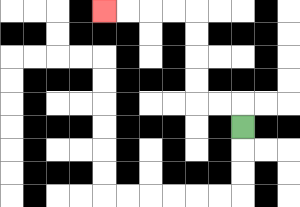{'start': '[10, 5]', 'end': '[4, 0]', 'path_directions': 'U,L,L,U,U,U,U,L,L,L,L', 'path_coordinates': '[[10, 5], [10, 4], [9, 4], [8, 4], [8, 3], [8, 2], [8, 1], [8, 0], [7, 0], [6, 0], [5, 0], [4, 0]]'}